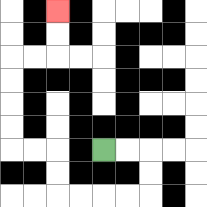{'start': '[4, 6]', 'end': '[2, 0]', 'path_directions': 'R,R,D,D,L,L,L,L,U,U,L,L,U,U,U,U,R,R,U,U', 'path_coordinates': '[[4, 6], [5, 6], [6, 6], [6, 7], [6, 8], [5, 8], [4, 8], [3, 8], [2, 8], [2, 7], [2, 6], [1, 6], [0, 6], [0, 5], [0, 4], [0, 3], [0, 2], [1, 2], [2, 2], [2, 1], [2, 0]]'}